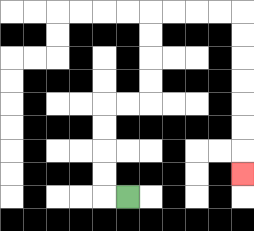{'start': '[5, 8]', 'end': '[10, 7]', 'path_directions': 'L,U,U,U,U,R,R,U,U,U,U,R,R,R,R,D,D,D,D,D,D,D', 'path_coordinates': '[[5, 8], [4, 8], [4, 7], [4, 6], [4, 5], [4, 4], [5, 4], [6, 4], [6, 3], [6, 2], [6, 1], [6, 0], [7, 0], [8, 0], [9, 0], [10, 0], [10, 1], [10, 2], [10, 3], [10, 4], [10, 5], [10, 6], [10, 7]]'}